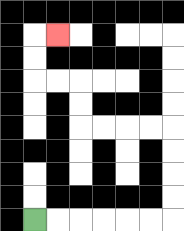{'start': '[1, 9]', 'end': '[2, 1]', 'path_directions': 'R,R,R,R,R,R,U,U,U,U,L,L,L,L,U,U,L,L,U,U,R', 'path_coordinates': '[[1, 9], [2, 9], [3, 9], [4, 9], [5, 9], [6, 9], [7, 9], [7, 8], [7, 7], [7, 6], [7, 5], [6, 5], [5, 5], [4, 5], [3, 5], [3, 4], [3, 3], [2, 3], [1, 3], [1, 2], [1, 1], [2, 1]]'}